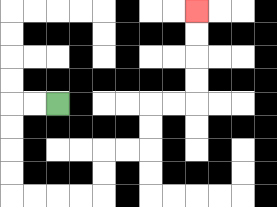{'start': '[2, 4]', 'end': '[8, 0]', 'path_directions': 'L,L,D,D,D,D,R,R,R,R,U,U,R,R,U,U,R,R,U,U,U,U', 'path_coordinates': '[[2, 4], [1, 4], [0, 4], [0, 5], [0, 6], [0, 7], [0, 8], [1, 8], [2, 8], [3, 8], [4, 8], [4, 7], [4, 6], [5, 6], [6, 6], [6, 5], [6, 4], [7, 4], [8, 4], [8, 3], [8, 2], [8, 1], [8, 0]]'}